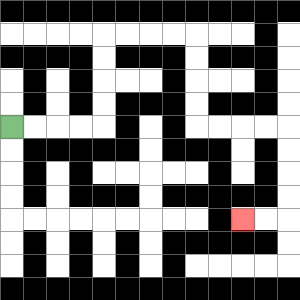{'start': '[0, 5]', 'end': '[10, 9]', 'path_directions': 'R,R,R,R,U,U,U,U,R,R,R,R,D,D,D,D,R,R,R,R,D,D,D,D,L,L', 'path_coordinates': '[[0, 5], [1, 5], [2, 5], [3, 5], [4, 5], [4, 4], [4, 3], [4, 2], [4, 1], [5, 1], [6, 1], [7, 1], [8, 1], [8, 2], [8, 3], [8, 4], [8, 5], [9, 5], [10, 5], [11, 5], [12, 5], [12, 6], [12, 7], [12, 8], [12, 9], [11, 9], [10, 9]]'}